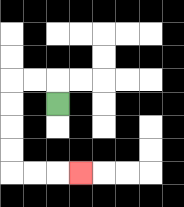{'start': '[2, 4]', 'end': '[3, 7]', 'path_directions': 'U,L,L,D,D,D,D,R,R,R', 'path_coordinates': '[[2, 4], [2, 3], [1, 3], [0, 3], [0, 4], [0, 5], [0, 6], [0, 7], [1, 7], [2, 7], [3, 7]]'}